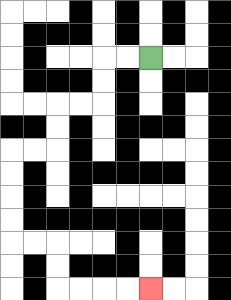{'start': '[6, 2]', 'end': '[6, 12]', 'path_directions': 'L,L,D,D,L,L,D,D,L,L,D,D,D,D,R,R,D,D,R,R,R,R', 'path_coordinates': '[[6, 2], [5, 2], [4, 2], [4, 3], [4, 4], [3, 4], [2, 4], [2, 5], [2, 6], [1, 6], [0, 6], [0, 7], [0, 8], [0, 9], [0, 10], [1, 10], [2, 10], [2, 11], [2, 12], [3, 12], [4, 12], [5, 12], [6, 12]]'}